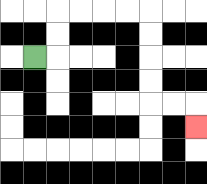{'start': '[1, 2]', 'end': '[8, 5]', 'path_directions': 'R,U,U,R,R,R,R,D,D,D,D,R,R,D', 'path_coordinates': '[[1, 2], [2, 2], [2, 1], [2, 0], [3, 0], [4, 0], [5, 0], [6, 0], [6, 1], [6, 2], [6, 3], [6, 4], [7, 4], [8, 4], [8, 5]]'}